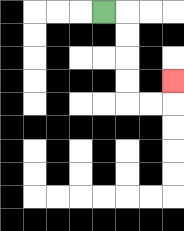{'start': '[4, 0]', 'end': '[7, 3]', 'path_directions': 'R,D,D,D,D,R,R,U', 'path_coordinates': '[[4, 0], [5, 0], [5, 1], [5, 2], [5, 3], [5, 4], [6, 4], [7, 4], [7, 3]]'}